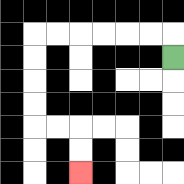{'start': '[7, 2]', 'end': '[3, 7]', 'path_directions': 'U,L,L,L,L,L,L,D,D,D,D,R,R,D,D', 'path_coordinates': '[[7, 2], [7, 1], [6, 1], [5, 1], [4, 1], [3, 1], [2, 1], [1, 1], [1, 2], [1, 3], [1, 4], [1, 5], [2, 5], [3, 5], [3, 6], [3, 7]]'}